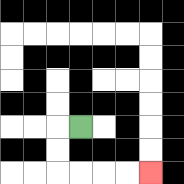{'start': '[3, 5]', 'end': '[6, 7]', 'path_directions': 'L,D,D,R,R,R,R', 'path_coordinates': '[[3, 5], [2, 5], [2, 6], [2, 7], [3, 7], [4, 7], [5, 7], [6, 7]]'}